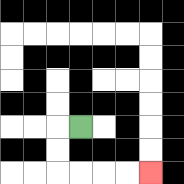{'start': '[3, 5]', 'end': '[6, 7]', 'path_directions': 'L,D,D,R,R,R,R', 'path_coordinates': '[[3, 5], [2, 5], [2, 6], [2, 7], [3, 7], [4, 7], [5, 7], [6, 7]]'}